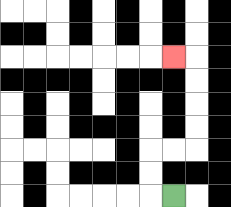{'start': '[7, 8]', 'end': '[7, 2]', 'path_directions': 'L,U,U,R,R,U,U,U,U,L', 'path_coordinates': '[[7, 8], [6, 8], [6, 7], [6, 6], [7, 6], [8, 6], [8, 5], [8, 4], [8, 3], [8, 2], [7, 2]]'}